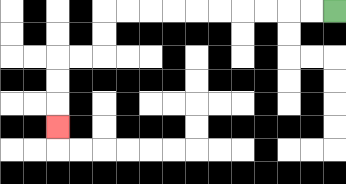{'start': '[14, 0]', 'end': '[2, 5]', 'path_directions': 'L,L,L,L,L,L,L,L,L,L,D,D,L,L,D,D,D', 'path_coordinates': '[[14, 0], [13, 0], [12, 0], [11, 0], [10, 0], [9, 0], [8, 0], [7, 0], [6, 0], [5, 0], [4, 0], [4, 1], [4, 2], [3, 2], [2, 2], [2, 3], [2, 4], [2, 5]]'}